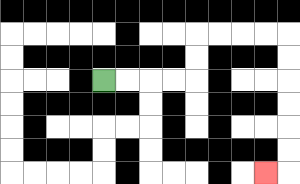{'start': '[4, 3]', 'end': '[11, 7]', 'path_directions': 'R,R,R,R,U,U,R,R,R,R,D,D,D,D,D,D,L', 'path_coordinates': '[[4, 3], [5, 3], [6, 3], [7, 3], [8, 3], [8, 2], [8, 1], [9, 1], [10, 1], [11, 1], [12, 1], [12, 2], [12, 3], [12, 4], [12, 5], [12, 6], [12, 7], [11, 7]]'}